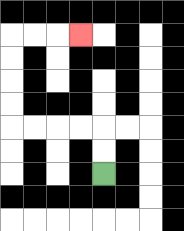{'start': '[4, 7]', 'end': '[3, 1]', 'path_directions': 'U,U,L,L,L,L,U,U,U,U,R,R,R', 'path_coordinates': '[[4, 7], [4, 6], [4, 5], [3, 5], [2, 5], [1, 5], [0, 5], [0, 4], [0, 3], [0, 2], [0, 1], [1, 1], [2, 1], [3, 1]]'}